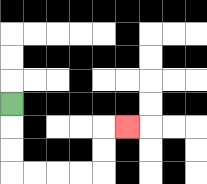{'start': '[0, 4]', 'end': '[5, 5]', 'path_directions': 'D,D,D,R,R,R,R,U,U,R', 'path_coordinates': '[[0, 4], [0, 5], [0, 6], [0, 7], [1, 7], [2, 7], [3, 7], [4, 7], [4, 6], [4, 5], [5, 5]]'}